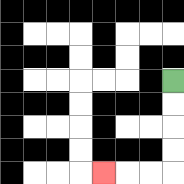{'start': '[7, 3]', 'end': '[4, 7]', 'path_directions': 'D,D,D,D,L,L,L', 'path_coordinates': '[[7, 3], [7, 4], [7, 5], [7, 6], [7, 7], [6, 7], [5, 7], [4, 7]]'}